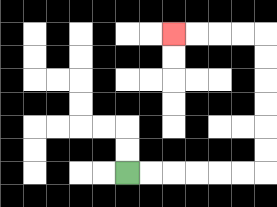{'start': '[5, 7]', 'end': '[7, 1]', 'path_directions': 'R,R,R,R,R,R,U,U,U,U,U,U,L,L,L,L', 'path_coordinates': '[[5, 7], [6, 7], [7, 7], [8, 7], [9, 7], [10, 7], [11, 7], [11, 6], [11, 5], [11, 4], [11, 3], [11, 2], [11, 1], [10, 1], [9, 1], [8, 1], [7, 1]]'}